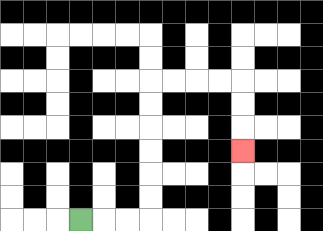{'start': '[3, 9]', 'end': '[10, 6]', 'path_directions': 'R,R,R,U,U,U,U,U,U,R,R,R,R,D,D,D', 'path_coordinates': '[[3, 9], [4, 9], [5, 9], [6, 9], [6, 8], [6, 7], [6, 6], [6, 5], [6, 4], [6, 3], [7, 3], [8, 3], [9, 3], [10, 3], [10, 4], [10, 5], [10, 6]]'}